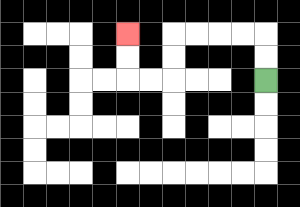{'start': '[11, 3]', 'end': '[5, 1]', 'path_directions': 'U,U,L,L,L,L,D,D,L,L,U,U', 'path_coordinates': '[[11, 3], [11, 2], [11, 1], [10, 1], [9, 1], [8, 1], [7, 1], [7, 2], [7, 3], [6, 3], [5, 3], [5, 2], [5, 1]]'}